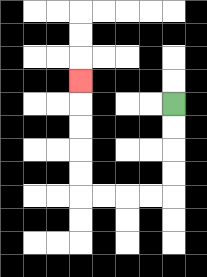{'start': '[7, 4]', 'end': '[3, 3]', 'path_directions': 'D,D,D,D,L,L,L,L,U,U,U,U,U', 'path_coordinates': '[[7, 4], [7, 5], [7, 6], [7, 7], [7, 8], [6, 8], [5, 8], [4, 8], [3, 8], [3, 7], [3, 6], [3, 5], [3, 4], [3, 3]]'}